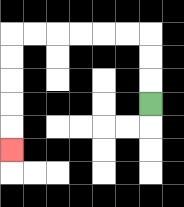{'start': '[6, 4]', 'end': '[0, 6]', 'path_directions': 'U,U,U,L,L,L,L,L,L,D,D,D,D,D', 'path_coordinates': '[[6, 4], [6, 3], [6, 2], [6, 1], [5, 1], [4, 1], [3, 1], [2, 1], [1, 1], [0, 1], [0, 2], [0, 3], [0, 4], [0, 5], [0, 6]]'}